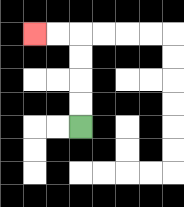{'start': '[3, 5]', 'end': '[1, 1]', 'path_directions': 'U,U,U,U,L,L', 'path_coordinates': '[[3, 5], [3, 4], [3, 3], [3, 2], [3, 1], [2, 1], [1, 1]]'}